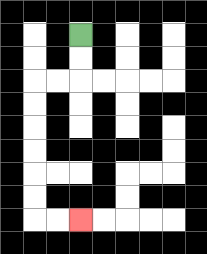{'start': '[3, 1]', 'end': '[3, 9]', 'path_directions': 'D,D,L,L,D,D,D,D,D,D,R,R', 'path_coordinates': '[[3, 1], [3, 2], [3, 3], [2, 3], [1, 3], [1, 4], [1, 5], [1, 6], [1, 7], [1, 8], [1, 9], [2, 9], [3, 9]]'}